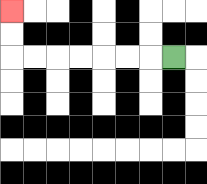{'start': '[7, 2]', 'end': '[0, 0]', 'path_directions': 'L,L,L,L,L,L,L,U,U', 'path_coordinates': '[[7, 2], [6, 2], [5, 2], [4, 2], [3, 2], [2, 2], [1, 2], [0, 2], [0, 1], [0, 0]]'}